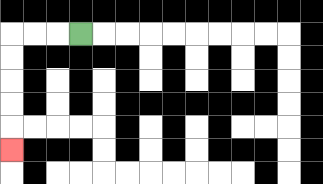{'start': '[3, 1]', 'end': '[0, 6]', 'path_directions': 'L,L,L,D,D,D,D,D', 'path_coordinates': '[[3, 1], [2, 1], [1, 1], [0, 1], [0, 2], [0, 3], [0, 4], [0, 5], [0, 6]]'}